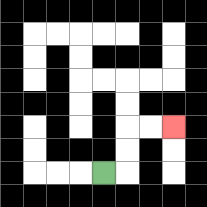{'start': '[4, 7]', 'end': '[7, 5]', 'path_directions': 'R,U,U,R,R', 'path_coordinates': '[[4, 7], [5, 7], [5, 6], [5, 5], [6, 5], [7, 5]]'}